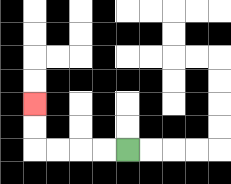{'start': '[5, 6]', 'end': '[1, 4]', 'path_directions': 'L,L,L,L,U,U', 'path_coordinates': '[[5, 6], [4, 6], [3, 6], [2, 6], [1, 6], [1, 5], [1, 4]]'}